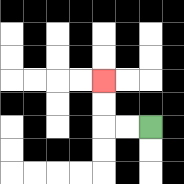{'start': '[6, 5]', 'end': '[4, 3]', 'path_directions': 'L,L,U,U', 'path_coordinates': '[[6, 5], [5, 5], [4, 5], [4, 4], [4, 3]]'}